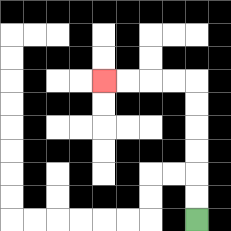{'start': '[8, 9]', 'end': '[4, 3]', 'path_directions': 'U,U,U,U,U,U,L,L,L,L', 'path_coordinates': '[[8, 9], [8, 8], [8, 7], [8, 6], [8, 5], [8, 4], [8, 3], [7, 3], [6, 3], [5, 3], [4, 3]]'}